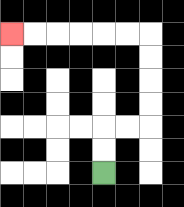{'start': '[4, 7]', 'end': '[0, 1]', 'path_directions': 'U,U,R,R,U,U,U,U,L,L,L,L,L,L', 'path_coordinates': '[[4, 7], [4, 6], [4, 5], [5, 5], [6, 5], [6, 4], [6, 3], [6, 2], [6, 1], [5, 1], [4, 1], [3, 1], [2, 1], [1, 1], [0, 1]]'}